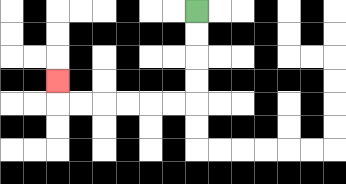{'start': '[8, 0]', 'end': '[2, 3]', 'path_directions': 'D,D,D,D,L,L,L,L,L,L,U', 'path_coordinates': '[[8, 0], [8, 1], [8, 2], [8, 3], [8, 4], [7, 4], [6, 4], [5, 4], [4, 4], [3, 4], [2, 4], [2, 3]]'}